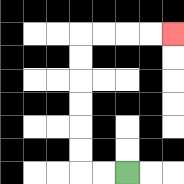{'start': '[5, 7]', 'end': '[7, 1]', 'path_directions': 'L,L,U,U,U,U,U,U,R,R,R,R', 'path_coordinates': '[[5, 7], [4, 7], [3, 7], [3, 6], [3, 5], [3, 4], [3, 3], [3, 2], [3, 1], [4, 1], [5, 1], [6, 1], [7, 1]]'}